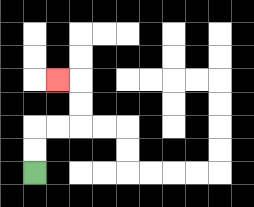{'start': '[1, 7]', 'end': '[2, 3]', 'path_directions': 'U,U,R,R,U,U,L', 'path_coordinates': '[[1, 7], [1, 6], [1, 5], [2, 5], [3, 5], [3, 4], [3, 3], [2, 3]]'}